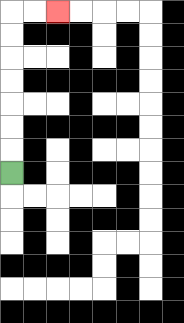{'start': '[0, 7]', 'end': '[2, 0]', 'path_directions': 'U,U,U,U,U,U,U,R,R', 'path_coordinates': '[[0, 7], [0, 6], [0, 5], [0, 4], [0, 3], [0, 2], [0, 1], [0, 0], [1, 0], [2, 0]]'}